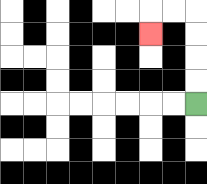{'start': '[8, 4]', 'end': '[6, 1]', 'path_directions': 'U,U,U,U,L,L,D', 'path_coordinates': '[[8, 4], [8, 3], [8, 2], [8, 1], [8, 0], [7, 0], [6, 0], [6, 1]]'}